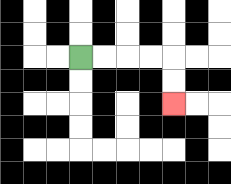{'start': '[3, 2]', 'end': '[7, 4]', 'path_directions': 'R,R,R,R,D,D', 'path_coordinates': '[[3, 2], [4, 2], [5, 2], [6, 2], [7, 2], [7, 3], [7, 4]]'}